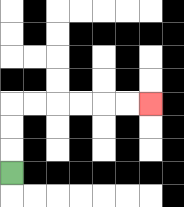{'start': '[0, 7]', 'end': '[6, 4]', 'path_directions': 'U,U,U,R,R,R,R,R,R', 'path_coordinates': '[[0, 7], [0, 6], [0, 5], [0, 4], [1, 4], [2, 4], [3, 4], [4, 4], [5, 4], [6, 4]]'}